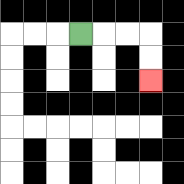{'start': '[3, 1]', 'end': '[6, 3]', 'path_directions': 'R,R,R,D,D', 'path_coordinates': '[[3, 1], [4, 1], [5, 1], [6, 1], [6, 2], [6, 3]]'}